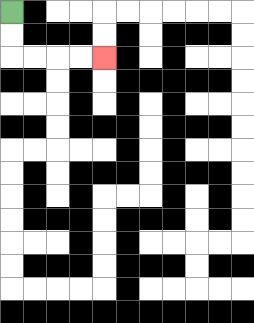{'start': '[0, 0]', 'end': '[4, 2]', 'path_directions': 'D,D,R,R,R,R', 'path_coordinates': '[[0, 0], [0, 1], [0, 2], [1, 2], [2, 2], [3, 2], [4, 2]]'}